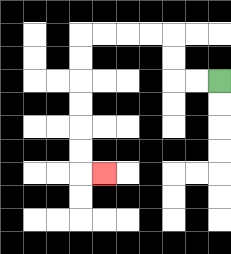{'start': '[9, 3]', 'end': '[4, 7]', 'path_directions': 'L,L,U,U,L,L,L,L,D,D,D,D,D,D,R', 'path_coordinates': '[[9, 3], [8, 3], [7, 3], [7, 2], [7, 1], [6, 1], [5, 1], [4, 1], [3, 1], [3, 2], [3, 3], [3, 4], [3, 5], [3, 6], [3, 7], [4, 7]]'}